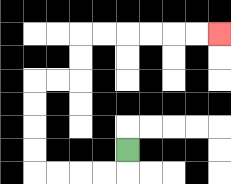{'start': '[5, 6]', 'end': '[9, 1]', 'path_directions': 'D,L,L,L,L,U,U,U,U,R,R,U,U,R,R,R,R,R,R', 'path_coordinates': '[[5, 6], [5, 7], [4, 7], [3, 7], [2, 7], [1, 7], [1, 6], [1, 5], [1, 4], [1, 3], [2, 3], [3, 3], [3, 2], [3, 1], [4, 1], [5, 1], [6, 1], [7, 1], [8, 1], [9, 1]]'}